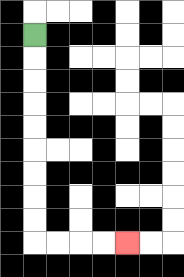{'start': '[1, 1]', 'end': '[5, 10]', 'path_directions': 'D,D,D,D,D,D,D,D,D,R,R,R,R', 'path_coordinates': '[[1, 1], [1, 2], [1, 3], [1, 4], [1, 5], [1, 6], [1, 7], [1, 8], [1, 9], [1, 10], [2, 10], [3, 10], [4, 10], [5, 10]]'}